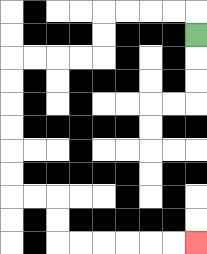{'start': '[8, 1]', 'end': '[8, 10]', 'path_directions': 'U,L,L,L,L,D,D,L,L,L,L,D,D,D,D,D,D,R,R,D,D,R,R,R,R,R,R', 'path_coordinates': '[[8, 1], [8, 0], [7, 0], [6, 0], [5, 0], [4, 0], [4, 1], [4, 2], [3, 2], [2, 2], [1, 2], [0, 2], [0, 3], [0, 4], [0, 5], [0, 6], [0, 7], [0, 8], [1, 8], [2, 8], [2, 9], [2, 10], [3, 10], [4, 10], [5, 10], [6, 10], [7, 10], [8, 10]]'}